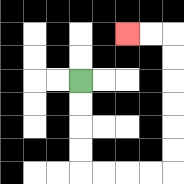{'start': '[3, 3]', 'end': '[5, 1]', 'path_directions': 'D,D,D,D,R,R,R,R,U,U,U,U,U,U,L,L', 'path_coordinates': '[[3, 3], [3, 4], [3, 5], [3, 6], [3, 7], [4, 7], [5, 7], [6, 7], [7, 7], [7, 6], [7, 5], [7, 4], [7, 3], [7, 2], [7, 1], [6, 1], [5, 1]]'}